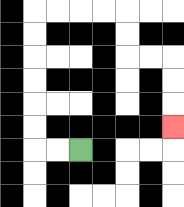{'start': '[3, 6]', 'end': '[7, 5]', 'path_directions': 'L,L,U,U,U,U,U,U,R,R,R,R,D,D,R,R,D,D,D', 'path_coordinates': '[[3, 6], [2, 6], [1, 6], [1, 5], [1, 4], [1, 3], [1, 2], [1, 1], [1, 0], [2, 0], [3, 0], [4, 0], [5, 0], [5, 1], [5, 2], [6, 2], [7, 2], [7, 3], [7, 4], [7, 5]]'}